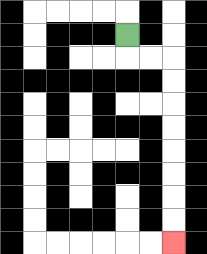{'start': '[5, 1]', 'end': '[7, 10]', 'path_directions': 'D,R,R,D,D,D,D,D,D,D,D', 'path_coordinates': '[[5, 1], [5, 2], [6, 2], [7, 2], [7, 3], [7, 4], [7, 5], [7, 6], [7, 7], [7, 8], [7, 9], [7, 10]]'}